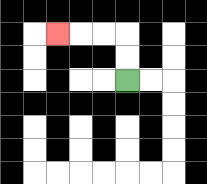{'start': '[5, 3]', 'end': '[2, 1]', 'path_directions': 'U,U,L,L,L', 'path_coordinates': '[[5, 3], [5, 2], [5, 1], [4, 1], [3, 1], [2, 1]]'}